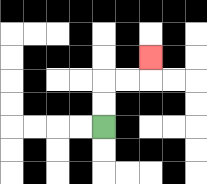{'start': '[4, 5]', 'end': '[6, 2]', 'path_directions': 'U,U,R,R,U', 'path_coordinates': '[[4, 5], [4, 4], [4, 3], [5, 3], [6, 3], [6, 2]]'}